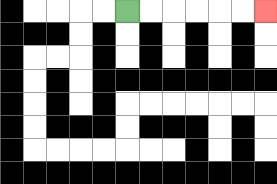{'start': '[5, 0]', 'end': '[11, 0]', 'path_directions': 'R,R,R,R,R,R', 'path_coordinates': '[[5, 0], [6, 0], [7, 0], [8, 0], [9, 0], [10, 0], [11, 0]]'}